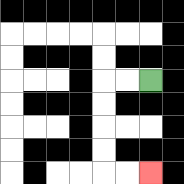{'start': '[6, 3]', 'end': '[6, 7]', 'path_directions': 'L,L,D,D,D,D,R,R', 'path_coordinates': '[[6, 3], [5, 3], [4, 3], [4, 4], [4, 5], [4, 6], [4, 7], [5, 7], [6, 7]]'}